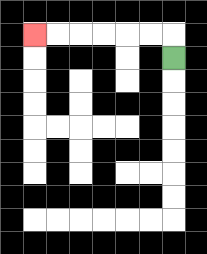{'start': '[7, 2]', 'end': '[1, 1]', 'path_directions': 'U,L,L,L,L,L,L', 'path_coordinates': '[[7, 2], [7, 1], [6, 1], [5, 1], [4, 1], [3, 1], [2, 1], [1, 1]]'}